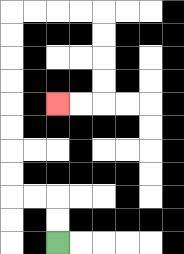{'start': '[2, 10]', 'end': '[2, 4]', 'path_directions': 'U,U,L,L,U,U,U,U,U,U,U,U,R,R,R,R,D,D,D,D,L,L', 'path_coordinates': '[[2, 10], [2, 9], [2, 8], [1, 8], [0, 8], [0, 7], [0, 6], [0, 5], [0, 4], [0, 3], [0, 2], [0, 1], [0, 0], [1, 0], [2, 0], [3, 0], [4, 0], [4, 1], [4, 2], [4, 3], [4, 4], [3, 4], [2, 4]]'}